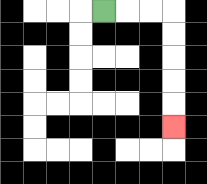{'start': '[4, 0]', 'end': '[7, 5]', 'path_directions': 'R,R,R,D,D,D,D,D', 'path_coordinates': '[[4, 0], [5, 0], [6, 0], [7, 0], [7, 1], [7, 2], [7, 3], [7, 4], [7, 5]]'}